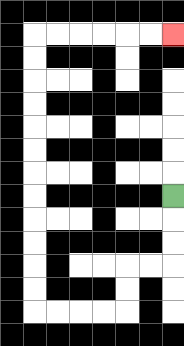{'start': '[7, 8]', 'end': '[7, 1]', 'path_directions': 'D,D,D,L,L,D,D,L,L,L,L,U,U,U,U,U,U,U,U,U,U,U,U,R,R,R,R,R,R', 'path_coordinates': '[[7, 8], [7, 9], [7, 10], [7, 11], [6, 11], [5, 11], [5, 12], [5, 13], [4, 13], [3, 13], [2, 13], [1, 13], [1, 12], [1, 11], [1, 10], [1, 9], [1, 8], [1, 7], [1, 6], [1, 5], [1, 4], [1, 3], [1, 2], [1, 1], [2, 1], [3, 1], [4, 1], [5, 1], [6, 1], [7, 1]]'}